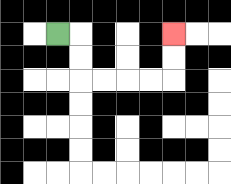{'start': '[2, 1]', 'end': '[7, 1]', 'path_directions': 'R,D,D,R,R,R,R,U,U', 'path_coordinates': '[[2, 1], [3, 1], [3, 2], [3, 3], [4, 3], [5, 3], [6, 3], [7, 3], [7, 2], [7, 1]]'}